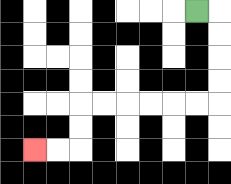{'start': '[8, 0]', 'end': '[1, 6]', 'path_directions': 'R,D,D,D,D,L,L,L,L,L,L,D,D,L,L', 'path_coordinates': '[[8, 0], [9, 0], [9, 1], [9, 2], [9, 3], [9, 4], [8, 4], [7, 4], [6, 4], [5, 4], [4, 4], [3, 4], [3, 5], [3, 6], [2, 6], [1, 6]]'}